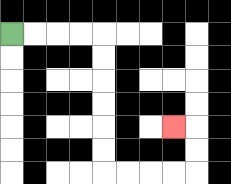{'start': '[0, 1]', 'end': '[7, 5]', 'path_directions': 'R,R,R,R,D,D,D,D,D,D,R,R,R,R,U,U,L', 'path_coordinates': '[[0, 1], [1, 1], [2, 1], [3, 1], [4, 1], [4, 2], [4, 3], [4, 4], [4, 5], [4, 6], [4, 7], [5, 7], [6, 7], [7, 7], [8, 7], [8, 6], [8, 5], [7, 5]]'}